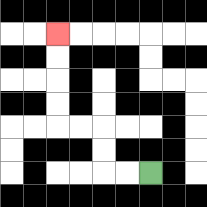{'start': '[6, 7]', 'end': '[2, 1]', 'path_directions': 'L,L,U,U,L,L,U,U,U,U', 'path_coordinates': '[[6, 7], [5, 7], [4, 7], [4, 6], [4, 5], [3, 5], [2, 5], [2, 4], [2, 3], [2, 2], [2, 1]]'}